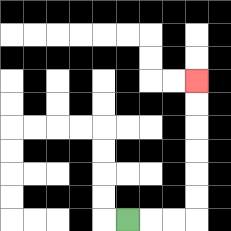{'start': '[5, 9]', 'end': '[8, 3]', 'path_directions': 'R,R,R,U,U,U,U,U,U', 'path_coordinates': '[[5, 9], [6, 9], [7, 9], [8, 9], [8, 8], [8, 7], [8, 6], [8, 5], [8, 4], [8, 3]]'}